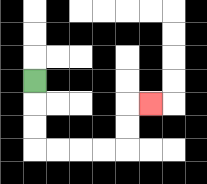{'start': '[1, 3]', 'end': '[6, 4]', 'path_directions': 'D,D,D,R,R,R,R,U,U,R', 'path_coordinates': '[[1, 3], [1, 4], [1, 5], [1, 6], [2, 6], [3, 6], [4, 6], [5, 6], [5, 5], [5, 4], [6, 4]]'}